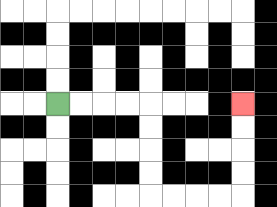{'start': '[2, 4]', 'end': '[10, 4]', 'path_directions': 'R,R,R,R,D,D,D,D,R,R,R,R,U,U,U,U', 'path_coordinates': '[[2, 4], [3, 4], [4, 4], [5, 4], [6, 4], [6, 5], [6, 6], [6, 7], [6, 8], [7, 8], [8, 8], [9, 8], [10, 8], [10, 7], [10, 6], [10, 5], [10, 4]]'}